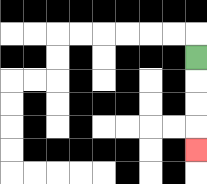{'start': '[8, 2]', 'end': '[8, 6]', 'path_directions': 'D,D,D,D', 'path_coordinates': '[[8, 2], [8, 3], [8, 4], [8, 5], [8, 6]]'}